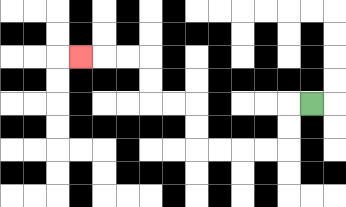{'start': '[13, 4]', 'end': '[3, 2]', 'path_directions': 'L,D,D,L,L,L,L,U,U,L,L,U,U,L,L,L', 'path_coordinates': '[[13, 4], [12, 4], [12, 5], [12, 6], [11, 6], [10, 6], [9, 6], [8, 6], [8, 5], [8, 4], [7, 4], [6, 4], [6, 3], [6, 2], [5, 2], [4, 2], [3, 2]]'}